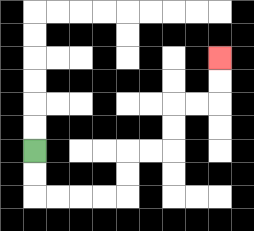{'start': '[1, 6]', 'end': '[9, 2]', 'path_directions': 'D,D,R,R,R,R,U,U,R,R,U,U,R,R,U,U', 'path_coordinates': '[[1, 6], [1, 7], [1, 8], [2, 8], [3, 8], [4, 8], [5, 8], [5, 7], [5, 6], [6, 6], [7, 6], [7, 5], [7, 4], [8, 4], [9, 4], [9, 3], [9, 2]]'}